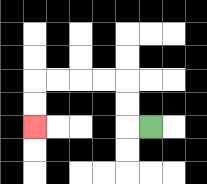{'start': '[6, 5]', 'end': '[1, 5]', 'path_directions': 'L,U,U,L,L,L,L,D,D', 'path_coordinates': '[[6, 5], [5, 5], [5, 4], [5, 3], [4, 3], [3, 3], [2, 3], [1, 3], [1, 4], [1, 5]]'}